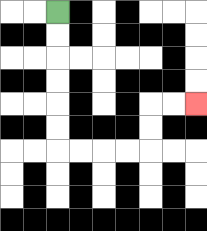{'start': '[2, 0]', 'end': '[8, 4]', 'path_directions': 'D,D,D,D,D,D,R,R,R,R,U,U,R,R', 'path_coordinates': '[[2, 0], [2, 1], [2, 2], [2, 3], [2, 4], [2, 5], [2, 6], [3, 6], [4, 6], [5, 6], [6, 6], [6, 5], [6, 4], [7, 4], [8, 4]]'}